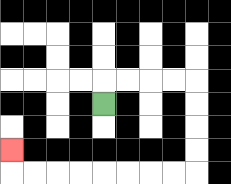{'start': '[4, 4]', 'end': '[0, 6]', 'path_directions': 'U,R,R,R,R,D,D,D,D,L,L,L,L,L,L,L,L,U', 'path_coordinates': '[[4, 4], [4, 3], [5, 3], [6, 3], [7, 3], [8, 3], [8, 4], [8, 5], [8, 6], [8, 7], [7, 7], [6, 7], [5, 7], [4, 7], [3, 7], [2, 7], [1, 7], [0, 7], [0, 6]]'}